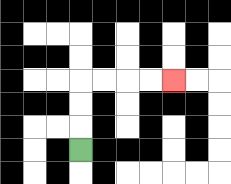{'start': '[3, 6]', 'end': '[7, 3]', 'path_directions': 'U,U,U,R,R,R,R', 'path_coordinates': '[[3, 6], [3, 5], [3, 4], [3, 3], [4, 3], [5, 3], [6, 3], [7, 3]]'}